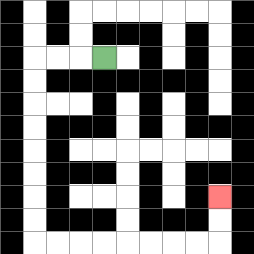{'start': '[4, 2]', 'end': '[9, 8]', 'path_directions': 'L,L,L,D,D,D,D,D,D,D,D,R,R,R,R,R,R,R,R,U,U', 'path_coordinates': '[[4, 2], [3, 2], [2, 2], [1, 2], [1, 3], [1, 4], [1, 5], [1, 6], [1, 7], [1, 8], [1, 9], [1, 10], [2, 10], [3, 10], [4, 10], [5, 10], [6, 10], [7, 10], [8, 10], [9, 10], [9, 9], [9, 8]]'}